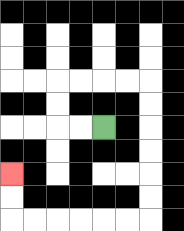{'start': '[4, 5]', 'end': '[0, 7]', 'path_directions': 'L,L,U,U,R,R,R,R,D,D,D,D,D,D,L,L,L,L,L,L,U,U', 'path_coordinates': '[[4, 5], [3, 5], [2, 5], [2, 4], [2, 3], [3, 3], [4, 3], [5, 3], [6, 3], [6, 4], [6, 5], [6, 6], [6, 7], [6, 8], [6, 9], [5, 9], [4, 9], [3, 9], [2, 9], [1, 9], [0, 9], [0, 8], [0, 7]]'}